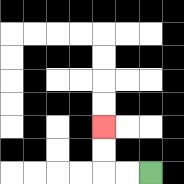{'start': '[6, 7]', 'end': '[4, 5]', 'path_directions': 'L,L,U,U', 'path_coordinates': '[[6, 7], [5, 7], [4, 7], [4, 6], [4, 5]]'}